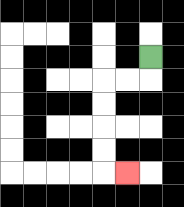{'start': '[6, 2]', 'end': '[5, 7]', 'path_directions': 'D,L,L,D,D,D,D,R', 'path_coordinates': '[[6, 2], [6, 3], [5, 3], [4, 3], [4, 4], [4, 5], [4, 6], [4, 7], [5, 7]]'}